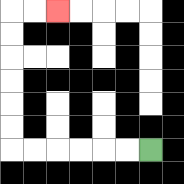{'start': '[6, 6]', 'end': '[2, 0]', 'path_directions': 'L,L,L,L,L,L,U,U,U,U,U,U,R,R', 'path_coordinates': '[[6, 6], [5, 6], [4, 6], [3, 6], [2, 6], [1, 6], [0, 6], [0, 5], [0, 4], [0, 3], [0, 2], [0, 1], [0, 0], [1, 0], [2, 0]]'}